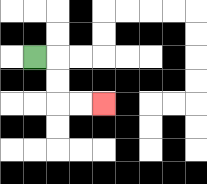{'start': '[1, 2]', 'end': '[4, 4]', 'path_directions': 'R,D,D,R,R', 'path_coordinates': '[[1, 2], [2, 2], [2, 3], [2, 4], [3, 4], [4, 4]]'}